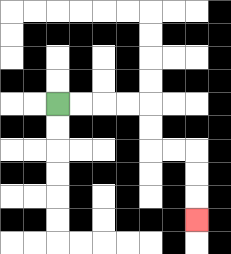{'start': '[2, 4]', 'end': '[8, 9]', 'path_directions': 'R,R,R,R,D,D,R,R,D,D,D', 'path_coordinates': '[[2, 4], [3, 4], [4, 4], [5, 4], [6, 4], [6, 5], [6, 6], [7, 6], [8, 6], [8, 7], [8, 8], [8, 9]]'}